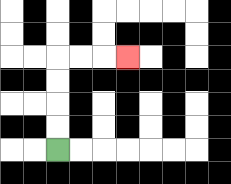{'start': '[2, 6]', 'end': '[5, 2]', 'path_directions': 'U,U,U,U,R,R,R', 'path_coordinates': '[[2, 6], [2, 5], [2, 4], [2, 3], [2, 2], [3, 2], [4, 2], [5, 2]]'}